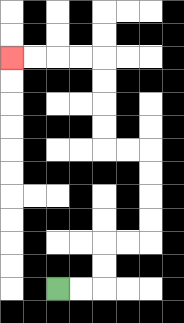{'start': '[2, 12]', 'end': '[0, 2]', 'path_directions': 'R,R,U,U,R,R,U,U,U,U,L,L,U,U,U,U,L,L,L,L', 'path_coordinates': '[[2, 12], [3, 12], [4, 12], [4, 11], [4, 10], [5, 10], [6, 10], [6, 9], [6, 8], [6, 7], [6, 6], [5, 6], [4, 6], [4, 5], [4, 4], [4, 3], [4, 2], [3, 2], [2, 2], [1, 2], [0, 2]]'}